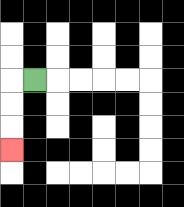{'start': '[1, 3]', 'end': '[0, 6]', 'path_directions': 'L,D,D,D', 'path_coordinates': '[[1, 3], [0, 3], [0, 4], [0, 5], [0, 6]]'}